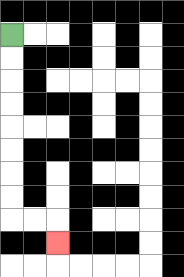{'start': '[0, 1]', 'end': '[2, 10]', 'path_directions': 'D,D,D,D,D,D,D,D,R,R,D', 'path_coordinates': '[[0, 1], [0, 2], [0, 3], [0, 4], [0, 5], [0, 6], [0, 7], [0, 8], [0, 9], [1, 9], [2, 9], [2, 10]]'}